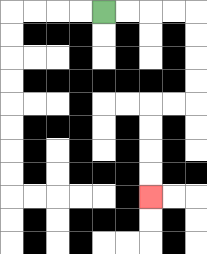{'start': '[4, 0]', 'end': '[6, 8]', 'path_directions': 'R,R,R,R,D,D,D,D,L,L,D,D,D,D', 'path_coordinates': '[[4, 0], [5, 0], [6, 0], [7, 0], [8, 0], [8, 1], [8, 2], [8, 3], [8, 4], [7, 4], [6, 4], [6, 5], [6, 6], [6, 7], [6, 8]]'}